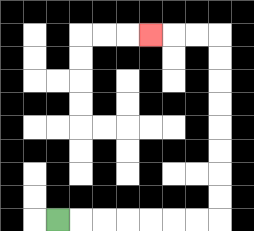{'start': '[2, 9]', 'end': '[6, 1]', 'path_directions': 'R,R,R,R,R,R,R,U,U,U,U,U,U,U,U,L,L,L', 'path_coordinates': '[[2, 9], [3, 9], [4, 9], [5, 9], [6, 9], [7, 9], [8, 9], [9, 9], [9, 8], [9, 7], [9, 6], [9, 5], [9, 4], [9, 3], [9, 2], [9, 1], [8, 1], [7, 1], [6, 1]]'}